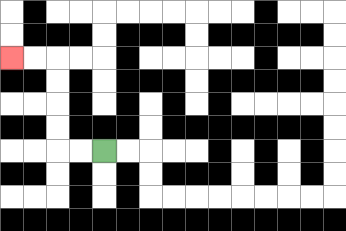{'start': '[4, 6]', 'end': '[0, 2]', 'path_directions': 'L,L,U,U,U,U,L,L', 'path_coordinates': '[[4, 6], [3, 6], [2, 6], [2, 5], [2, 4], [2, 3], [2, 2], [1, 2], [0, 2]]'}